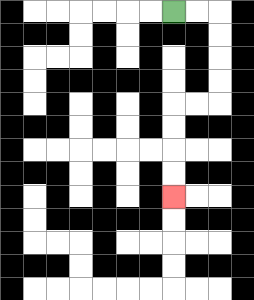{'start': '[7, 0]', 'end': '[7, 8]', 'path_directions': 'R,R,D,D,D,D,L,L,D,D,D,D', 'path_coordinates': '[[7, 0], [8, 0], [9, 0], [9, 1], [9, 2], [9, 3], [9, 4], [8, 4], [7, 4], [7, 5], [7, 6], [7, 7], [7, 8]]'}